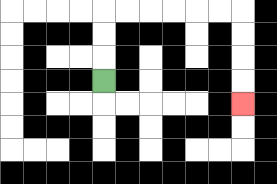{'start': '[4, 3]', 'end': '[10, 4]', 'path_directions': 'U,U,U,R,R,R,R,R,R,D,D,D,D', 'path_coordinates': '[[4, 3], [4, 2], [4, 1], [4, 0], [5, 0], [6, 0], [7, 0], [8, 0], [9, 0], [10, 0], [10, 1], [10, 2], [10, 3], [10, 4]]'}